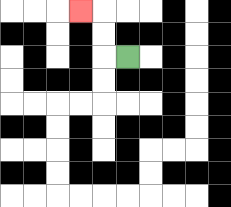{'start': '[5, 2]', 'end': '[3, 0]', 'path_directions': 'L,U,U,L', 'path_coordinates': '[[5, 2], [4, 2], [4, 1], [4, 0], [3, 0]]'}